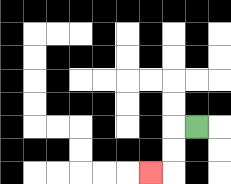{'start': '[8, 5]', 'end': '[6, 7]', 'path_directions': 'L,D,D,L', 'path_coordinates': '[[8, 5], [7, 5], [7, 6], [7, 7], [6, 7]]'}